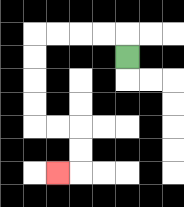{'start': '[5, 2]', 'end': '[2, 7]', 'path_directions': 'U,L,L,L,L,D,D,D,D,R,R,D,D,L', 'path_coordinates': '[[5, 2], [5, 1], [4, 1], [3, 1], [2, 1], [1, 1], [1, 2], [1, 3], [1, 4], [1, 5], [2, 5], [3, 5], [3, 6], [3, 7], [2, 7]]'}